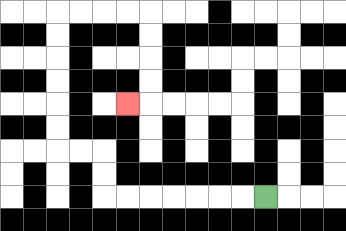{'start': '[11, 8]', 'end': '[5, 4]', 'path_directions': 'L,L,L,L,L,L,L,U,U,L,L,U,U,U,U,U,U,R,R,R,R,D,D,D,D,L', 'path_coordinates': '[[11, 8], [10, 8], [9, 8], [8, 8], [7, 8], [6, 8], [5, 8], [4, 8], [4, 7], [4, 6], [3, 6], [2, 6], [2, 5], [2, 4], [2, 3], [2, 2], [2, 1], [2, 0], [3, 0], [4, 0], [5, 0], [6, 0], [6, 1], [6, 2], [6, 3], [6, 4], [5, 4]]'}